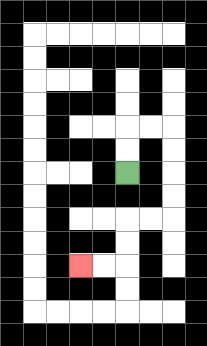{'start': '[5, 7]', 'end': '[3, 11]', 'path_directions': 'U,U,R,R,D,D,D,D,L,L,D,D,L,L', 'path_coordinates': '[[5, 7], [5, 6], [5, 5], [6, 5], [7, 5], [7, 6], [7, 7], [7, 8], [7, 9], [6, 9], [5, 9], [5, 10], [5, 11], [4, 11], [3, 11]]'}